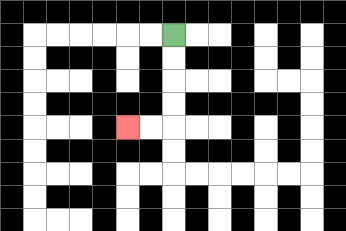{'start': '[7, 1]', 'end': '[5, 5]', 'path_directions': 'D,D,D,D,L,L', 'path_coordinates': '[[7, 1], [7, 2], [7, 3], [7, 4], [7, 5], [6, 5], [5, 5]]'}